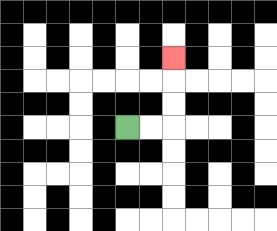{'start': '[5, 5]', 'end': '[7, 2]', 'path_directions': 'R,R,U,U,U', 'path_coordinates': '[[5, 5], [6, 5], [7, 5], [7, 4], [7, 3], [7, 2]]'}